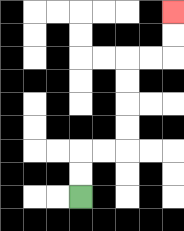{'start': '[3, 8]', 'end': '[7, 0]', 'path_directions': 'U,U,R,R,U,U,U,U,R,R,U,U', 'path_coordinates': '[[3, 8], [3, 7], [3, 6], [4, 6], [5, 6], [5, 5], [5, 4], [5, 3], [5, 2], [6, 2], [7, 2], [7, 1], [7, 0]]'}